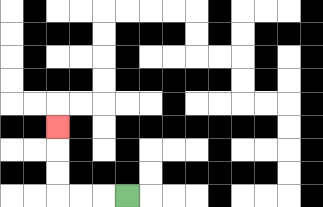{'start': '[5, 8]', 'end': '[2, 5]', 'path_directions': 'L,L,L,U,U,U', 'path_coordinates': '[[5, 8], [4, 8], [3, 8], [2, 8], [2, 7], [2, 6], [2, 5]]'}